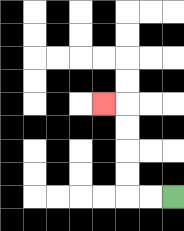{'start': '[7, 8]', 'end': '[4, 4]', 'path_directions': 'L,L,U,U,U,U,L', 'path_coordinates': '[[7, 8], [6, 8], [5, 8], [5, 7], [5, 6], [5, 5], [5, 4], [4, 4]]'}